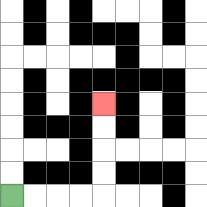{'start': '[0, 8]', 'end': '[4, 4]', 'path_directions': 'R,R,R,R,U,U,U,U', 'path_coordinates': '[[0, 8], [1, 8], [2, 8], [3, 8], [4, 8], [4, 7], [4, 6], [4, 5], [4, 4]]'}